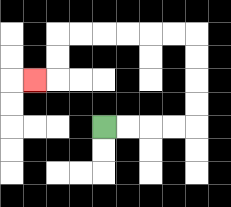{'start': '[4, 5]', 'end': '[1, 3]', 'path_directions': 'R,R,R,R,U,U,U,U,L,L,L,L,L,L,D,D,L', 'path_coordinates': '[[4, 5], [5, 5], [6, 5], [7, 5], [8, 5], [8, 4], [8, 3], [8, 2], [8, 1], [7, 1], [6, 1], [5, 1], [4, 1], [3, 1], [2, 1], [2, 2], [2, 3], [1, 3]]'}